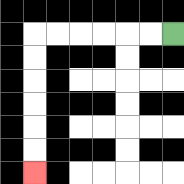{'start': '[7, 1]', 'end': '[1, 7]', 'path_directions': 'L,L,L,L,L,L,D,D,D,D,D,D', 'path_coordinates': '[[7, 1], [6, 1], [5, 1], [4, 1], [3, 1], [2, 1], [1, 1], [1, 2], [1, 3], [1, 4], [1, 5], [1, 6], [1, 7]]'}